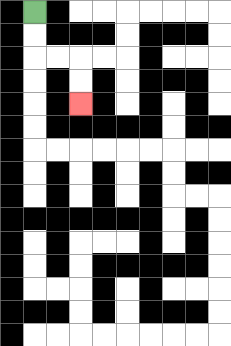{'start': '[1, 0]', 'end': '[3, 4]', 'path_directions': 'D,D,R,R,D,D', 'path_coordinates': '[[1, 0], [1, 1], [1, 2], [2, 2], [3, 2], [3, 3], [3, 4]]'}